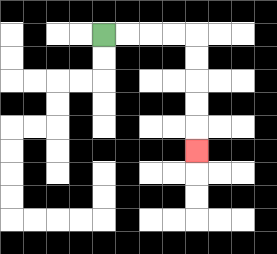{'start': '[4, 1]', 'end': '[8, 6]', 'path_directions': 'R,R,R,R,D,D,D,D,D', 'path_coordinates': '[[4, 1], [5, 1], [6, 1], [7, 1], [8, 1], [8, 2], [8, 3], [8, 4], [8, 5], [8, 6]]'}